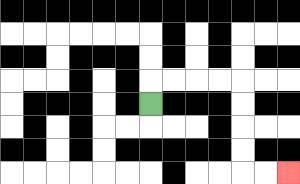{'start': '[6, 4]', 'end': '[12, 7]', 'path_directions': 'U,R,R,R,R,D,D,D,D,R,R', 'path_coordinates': '[[6, 4], [6, 3], [7, 3], [8, 3], [9, 3], [10, 3], [10, 4], [10, 5], [10, 6], [10, 7], [11, 7], [12, 7]]'}